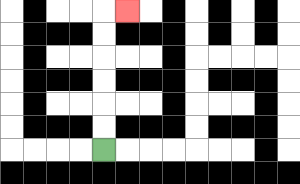{'start': '[4, 6]', 'end': '[5, 0]', 'path_directions': 'U,U,U,U,U,U,R', 'path_coordinates': '[[4, 6], [4, 5], [4, 4], [4, 3], [4, 2], [4, 1], [4, 0], [5, 0]]'}